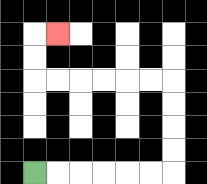{'start': '[1, 7]', 'end': '[2, 1]', 'path_directions': 'R,R,R,R,R,R,U,U,U,U,L,L,L,L,L,L,U,U,R', 'path_coordinates': '[[1, 7], [2, 7], [3, 7], [4, 7], [5, 7], [6, 7], [7, 7], [7, 6], [7, 5], [7, 4], [7, 3], [6, 3], [5, 3], [4, 3], [3, 3], [2, 3], [1, 3], [1, 2], [1, 1], [2, 1]]'}